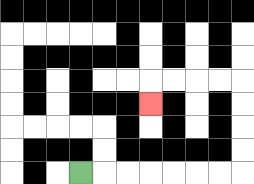{'start': '[3, 7]', 'end': '[6, 4]', 'path_directions': 'R,R,R,R,R,R,R,U,U,U,U,L,L,L,L,D', 'path_coordinates': '[[3, 7], [4, 7], [5, 7], [6, 7], [7, 7], [8, 7], [9, 7], [10, 7], [10, 6], [10, 5], [10, 4], [10, 3], [9, 3], [8, 3], [7, 3], [6, 3], [6, 4]]'}